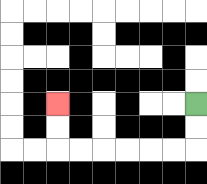{'start': '[8, 4]', 'end': '[2, 4]', 'path_directions': 'D,D,L,L,L,L,L,L,U,U', 'path_coordinates': '[[8, 4], [8, 5], [8, 6], [7, 6], [6, 6], [5, 6], [4, 6], [3, 6], [2, 6], [2, 5], [2, 4]]'}